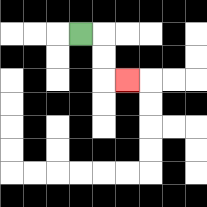{'start': '[3, 1]', 'end': '[5, 3]', 'path_directions': 'R,D,D,R', 'path_coordinates': '[[3, 1], [4, 1], [4, 2], [4, 3], [5, 3]]'}